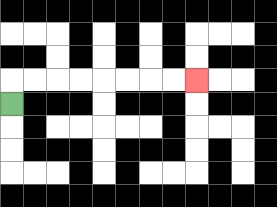{'start': '[0, 4]', 'end': '[8, 3]', 'path_directions': 'U,R,R,R,R,R,R,R,R', 'path_coordinates': '[[0, 4], [0, 3], [1, 3], [2, 3], [3, 3], [4, 3], [5, 3], [6, 3], [7, 3], [8, 3]]'}